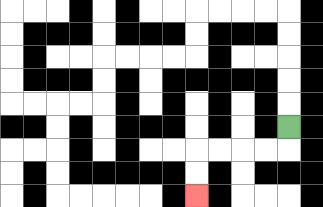{'start': '[12, 5]', 'end': '[8, 8]', 'path_directions': 'D,L,L,L,L,D,D', 'path_coordinates': '[[12, 5], [12, 6], [11, 6], [10, 6], [9, 6], [8, 6], [8, 7], [8, 8]]'}